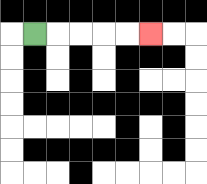{'start': '[1, 1]', 'end': '[6, 1]', 'path_directions': 'R,R,R,R,R', 'path_coordinates': '[[1, 1], [2, 1], [3, 1], [4, 1], [5, 1], [6, 1]]'}